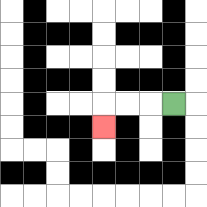{'start': '[7, 4]', 'end': '[4, 5]', 'path_directions': 'L,L,L,D', 'path_coordinates': '[[7, 4], [6, 4], [5, 4], [4, 4], [4, 5]]'}